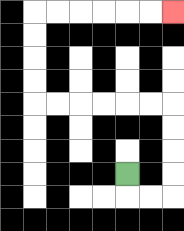{'start': '[5, 7]', 'end': '[7, 0]', 'path_directions': 'D,R,R,U,U,U,U,L,L,L,L,L,L,U,U,U,U,R,R,R,R,R,R', 'path_coordinates': '[[5, 7], [5, 8], [6, 8], [7, 8], [7, 7], [7, 6], [7, 5], [7, 4], [6, 4], [5, 4], [4, 4], [3, 4], [2, 4], [1, 4], [1, 3], [1, 2], [1, 1], [1, 0], [2, 0], [3, 0], [4, 0], [5, 0], [6, 0], [7, 0]]'}